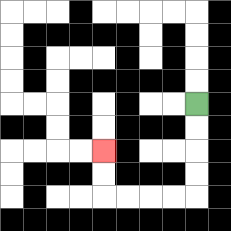{'start': '[8, 4]', 'end': '[4, 6]', 'path_directions': 'D,D,D,D,L,L,L,L,U,U', 'path_coordinates': '[[8, 4], [8, 5], [8, 6], [8, 7], [8, 8], [7, 8], [6, 8], [5, 8], [4, 8], [4, 7], [4, 6]]'}